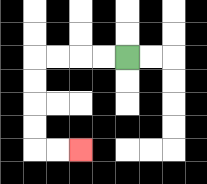{'start': '[5, 2]', 'end': '[3, 6]', 'path_directions': 'L,L,L,L,D,D,D,D,R,R', 'path_coordinates': '[[5, 2], [4, 2], [3, 2], [2, 2], [1, 2], [1, 3], [1, 4], [1, 5], [1, 6], [2, 6], [3, 6]]'}